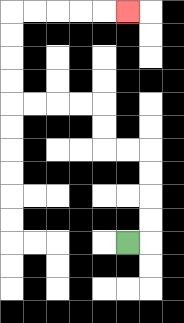{'start': '[5, 10]', 'end': '[5, 0]', 'path_directions': 'R,U,U,U,U,L,L,U,U,L,L,L,L,U,U,U,U,R,R,R,R,R', 'path_coordinates': '[[5, 10], [6, 10], [6, 9], [6, 8], [6, 7], [6, 6], [5, 6], [4, 6], [4, 5], [4, 4], [3, 4], [2, 4], [1, 4], [0, 4], [0, 3], [0, 2], [0, 1], [0, 0], [1, 0], [2, 0], [3, 0], [4, 0], [5, 0]]'}